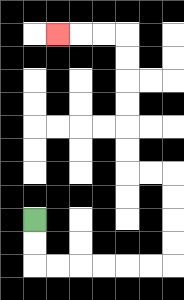{'start': '[1, 9]', 'end': '[2, 1]', 'path_directions': 'D,D,R,R,R,R,R,R,U,U,U,U,L,L,U,U,U,U,U,U,L,L,L', 'path_coordinates': '[[1, 9], [1, 10], [1, 11], [2, 11], [3, 11], [4, 11], [5, 11], [6, 11], [7, 11], [7, 10], [7, 9], [7, 8], [7, 7], [6, 7], [5, 7], [5, 6], [5, 5], [5, 4], [5, 3], [5, 2], [5, 1], [4, 1], [3, 1], [2, 1]]'}